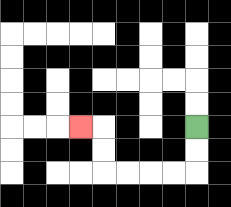{'start': '[8, 5]', 'end': '[3, 5]', 'path_directions': 'D,D,L,L,L,L,U,U,L', 'path_coordinates': '[[8, 5], [8, 6], [8, 7], [7, 7], [6, 7], [5, 7], [4, 7], [4, 6], [4, 5], [3, 5]]'}